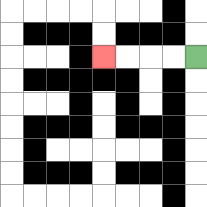{'start': '[8, 2]', 'end': '[4, 2]', 'path_directions': 'L,L,L,L', 'path_coordinates': '[[8, 2], [7, 2], [6, 2], [5, 2], [4, 2]]'}